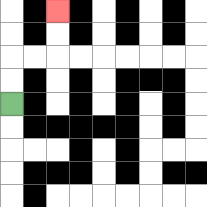{'start': '[0, 4]', 'end': '[2, 0]', 'path_directions': 'U,U,R,R,U,U', 'path_coordinates': '[[0, 4], [0, 3], [0, 2], [1, 2], [2, 2], [2, 1], [2, 0]]'}